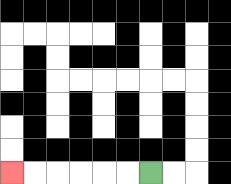{'start': '[6, 7]', 'end': '[0, 7]', 'path_directions': 'L,L,L,L,L,L', 'path_coordinates': '[[6, 7], [5, 7], [4, 7], [3, 7], [2, 7], [1, 7], [0, 7]]'}